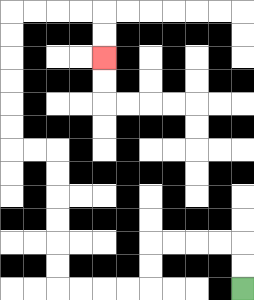{'start': '[10, 12]', 'end': '[4, 2]', 'path_directions': 'U,U,L,L,L,L,D,D,L,L,L,L,U,U,U,U,U,U,L,L,U,U,U,U,U,U,R,R,R,R,D,D', 'path_coordinates': '[[10, 12], [10, 11], [10, 10], [9, 10], [8, 10], [7, 10], [6, 10], [6, 11], [6, 12], [5, 12], [4, 12], [3, 12], [2, 12], [2, 11], [2, 10], [2, 9], [2, 8], [2, 7], [2, 6], [1, 6], [0, 6], [0, 5], [0, 4], [0, 3], [0, 2], [0, 1], [0, 0], [1, 0], [2, 0], [3, 0], [4, 0], [4, 1], [4, 2]]'}